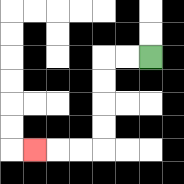{'start': '[6, 2]', 'end': '[1, 6]', 'path_directions': 'L,L,D,D,D,D,L,L,L', 'path_coordinates': '[[6, 2], [5, 2], [4, 2], [4, 3], [4, 4], [4, 5], [4, 6], [3, 6], [2, 6], [1, 6]]'}